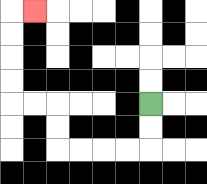{'start': '[6, 4]', 'end': '[1, 0]', 'path_directions': 'D,D,L,L,L,L,U,U,L,L,U,U,U,U,R', 'path_coordinates': '[[6, 4], [6, 5], [6, 6], [5, 6], [4, 6], [3, 6], [2, 6], [2, 5], [2, 4], [1, 4], [0, 4], [0, 3], [0, 2], [0, 1], [0, 0], [1, 0]]'}